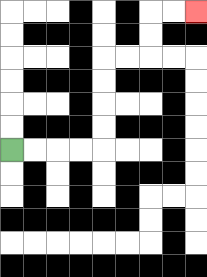{'start': '[0, 6]', 'end': '[8, 0]', 'path_directions': 'R,R,R,R,U,U,U,U,R,R,U,U,R,R', 'path_coordinates': '[[0, 6], [1, 6], [2, 6], [3, 6], [4, 6], [4, 5], [4, 4], [4, 3], [4, 2], [5, 2], [6, 2], [6, 1], [6, 0], [7, 0], [8, 0]]'}